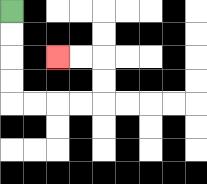{'start': '[0, 0]', 'end': '[2, 2]', 'path_directions': 'D,D,D,D,R,R,R,R,U,U,L,L', 'path_coordinates': '[[0, 0], [0, 1], [0, 2], [0, 3], [0, 4], [1, 4], [2, 4], [3, 4], [4, 4], [4, 3], [4, 2], [3, 2], [2, 2]]'}